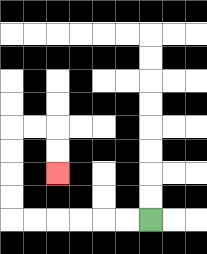{'start': '[6, 9]', 'end': '[2, 7]', 'path_directions': 'L,L,L,L,L,L,U,U,U,U,R,R,D,D', 'path_coordinates': '[[6, 9], [5, 9], [4, 9], [3, 9], [2, 9], [1, 9], [0, 9], [0, 8], [0, 7], [0, 6], [0, 5], [1, 5], [2, 5], [2, 6], [2, 7]]'}